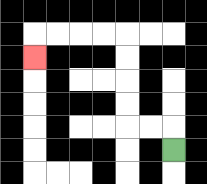{'start': '[7, 6]', 'end': '[1, 2]', 'path_directions': 'U,L,L,U,U,U,U,L,L,L,L,D', 'path_coordinates': '[[7, 6], [7, 5], [6, 5], [5, 5], [5, 4], [5, 3], [5, 2], [5, 1], [4, 1], [3, 1], [2, 1], [1, 1], [1, 2]]'}